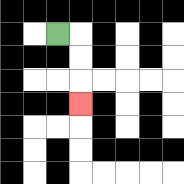{'start': '[2, 1]', 'end': '[3, 4]', 'path_directions': 'R,D,D,D', 'path_coordinates': '[[2, 1], [3, 1], [3, 2], [3, 3], [3, 4]]'}